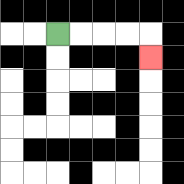{'start': '[2, 1]', 'end': '[6, 2]', 'path_directions': 'R,R,R,R,D', 'path_coordinates': '[[2, 1], [3, 1], [4, 1], [5, 1], [6, 1], [6, 2]]'}